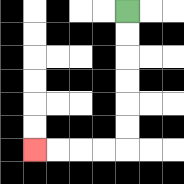{'start': '[5, 0]', 'end': '[1, 6]', 'path_directions': 'D,D,D,D,D,D,L,L,L,L', 'path_coordinates': '[[5, 0], [5, 1], [5, 2], [5, 3], [5, 4], [5, 5], [5, 6], [4, 6], [3, 6], [2, 6], [1, 6]]'}